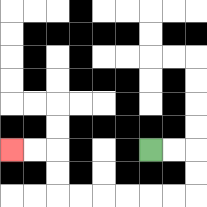{'start': '[6, 6]', 'end': '[0, 6]', 'path_directions': 'R,R,D,D,L,L,L,L,L,L,U,U,L,L', 'path_coordinates': '[[6, 6], [7, 6], [8, 6], [8, 7], [8, 8], [7, 8], [6, 8], [5, 8], [4, 8], [3, 8], [2, 8], [2, 7], [2, 6], [1, 6], [0, 6]]'}